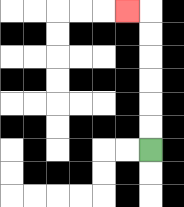{'start': '[6, 6]', 'end': '[5, 0]', 'path_directions': 'U,U,U,U,U,U,L', 'path_coordinates': '[[6, 6], [6, 5], [6, 4], [6, 3], [6, 2], [6, 1], [6, 0], [5, 0]]'}